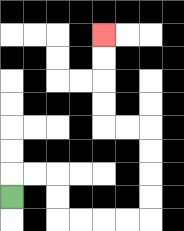{'start': '[0, 8]', 'end': '[4, 1]', 'path_directions': 'U,R,R,D,D,R,R,R,R,U,U,U,U,L,L,U,U,U,U', 'path_coordinates': '[[0, 8], [0, 7], [1, 7], [2, 7], [2, 8], [2, 9], [3, 9], [4, 9], [5, 9], [6, 9], [6, 8], [6, 7], [6, 6], [6, 5], [5, 5], [4, 5], [4, 4], [4, 3], [4, 2], [4, 1]]'}